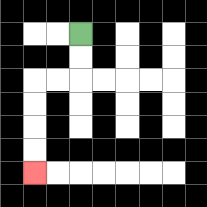{'start': '[3, 1]', 'end': '[1, 7]', 'path_directions': 'D,D,L,L,D,D,D,D', 'path_coordinates': '[[3, 1], [3, 2], [3, 3], [2, 3], [1, 3], [1, 4], [1, 5], [1, 6], [1, 7]]'}